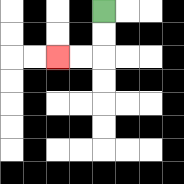{'start': '[4, 0]', 'end': '[2, 2]', 'path_directions': 'D,D,L,L', 'path_coordinates': '[[4, 0], [4, 1], [4, 2], [3, 2], [2, 2]]'}